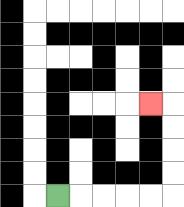{'start': '[2, 8]', 'end': '[6, 4]', 'path_directions': 'R,R,R,R,R,U,U,U,U,L', 'path_coordinates': '[[2, 8], [3, 8], [4, 8], [5, 8], [6, 8], [7, 8], [7, 7], [7, 6], [7, 5], [7, 4], [6, 4]]'}